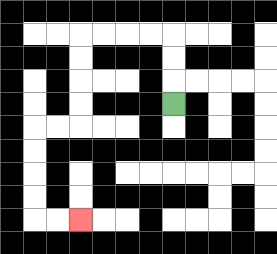{'start': '[7, 4]', 'end': '[3, 9]', 'path_directions': 'U,U,U,L,L,L,L,D,D,D,D,L,L,D,D,D,D,R,R', 'path_coordinates': '[[7, 4], [7, 3], [7, 2], [7, 1], [6, 1], [5, 1], [4, 1], [3, 1], [3, 2], [3, 3], [3, 4], [3, 5], [2, 5], [1, 5], [1, 6], [1, 7], [1, 8], [1, 9], [2, 9], [3, 9]]'}